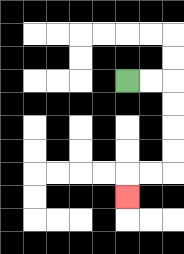{'start': '[5, 3]', 'end': '[5, 8]', 'path_directions': 'R,R,D,D,D,D,L,L,D', 'path_coordinates': '[[5, 3], [6, 3], [7, 3], [7, 4], [7, 5], [7, 6], [7, 7], [6, 7], [5, 7], [5, 8]]'}